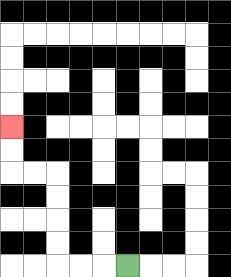{'start': '[5, 11]', 'end': '[0, 5]', 'path_directions': 'L,L,L,U,U,U,U,L,L,U,U', 'path_coordinates': '[[5, 11], [4, 11], [3, 11], [2, 11], [2, 10], [2, 9], [2, 8], [2, 7], [1, 7], [0, 7], [0, 6], [0, 5]]'}